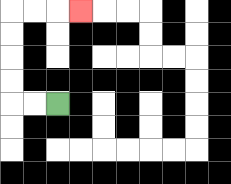{'start': '[2, 4]', 'end': '[3, 0]', 'path_directions': 'L,L,U,U,U,U,R,R,R', 'path_coordinates': '[[2, 4], [1, 4], [0, 4], [0, 3], [0, 2], [0, 1], [0, 0], [1, 0], [2, 0], [3, 0]]'}